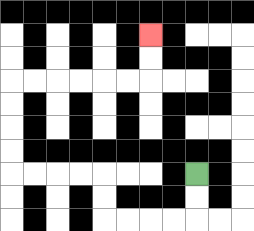{'start': '[8, 7]', 'end': '[6, 1]', 'path_directions': 'D,D,L,L,L,L,U,U,L,L,L,L,U,U,U,U,R,R,R,R,R,R,U,U', 'path_coordinates': '[[8, 7], [8, 8], [8, 9], [7, 9], [6, 9], [5, 9], [4, 9], [4, 8], [4, 7], [3, 7], [2, 7], [1, 7], [0, 7], [0, 6], [0, 5], [0, 4], [0, 3], [1, 3], [2, 3], [3, 3], [4, 3], [5, 3], [6, 3], [6, 2], [6, 1]]'}